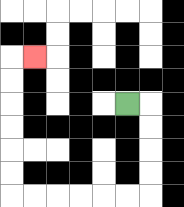{'start': '[5, 4]', 'end': '[1, 2]', 'path_directions': 'R,D,D,D,D,L,L,L,L,L,L,U,U,U,U,U,U,R', 'path_coordinates': '[[5, 4], [6, 4], [6, 5], [6, 6], [6, 7], [6, 8], [5, 8], [4, 8], [3, 8], [2, 8], [1, 8], [0, 8], [0, 7], [0, 6], [0, 5], [0, 4], [0, 3], [0, 2], [1, 2]]'}